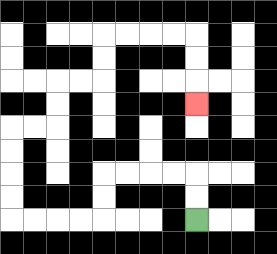{'start': '[8, 9]', 'end': '[8, 4]', 'path_directions': 'U,U,L,L,L,L,D,D,L,L,L,L,U,U,U,U,R,R,U,U,R,R,U,U,R,R,R,R,D,D,D', 'path_coordinates': '[[8, 9], [8, 8], [8, 7], [7, 7], [6, 7], [5, 7], [4, 7], [4, 8], [4, 9], [3, 9], [2, 9], [1, 9], [0, 9], [0, 8], [0, 7], [0, 6], [0, 5], [1, 5], [2, 5], [2, 4], [2, 3], [3, 3], [4, 3], [4, 2], [4, 1], [5, 1], [6, 1], [7, 1], [8, 1], [8, 2], [8, 3], [8, 4]]'}